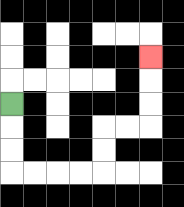{'start': '[0, 4]', 'end': '[6, 2]', 'path_directions': 'D,D,D,R,R,R,R,U,U,R,R,U,U,U', 'path_coordinates': '[[0, 4], [0, 5], [0, 6], [0, 7], [1, 7], [2, 7], [3, 7], [4, 7], [4, 6], [4, 5], [5, 5], [6, 5], [6, 4], [6, 3], [6, 2]]'}